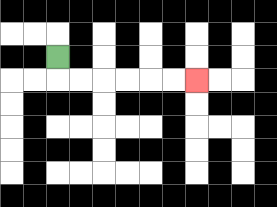{'start': '[2, 2]', 'end': '[8, 3]', 'path_directions': 'D,R,R,R,R,R,R', 'path_coordinates': '[[2, 2], [2, 3], [3, 3], [4, 3], [5, 3], [6, 3], [7, 3], [8, 3]]'}